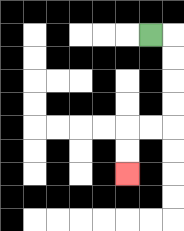{'start': '[6, 1]', 'end': '[5, 7]', 'path_directions': 'R,D,D,D,D,L,L,D,D', 'path_coordinates': '[[6, 1], [7, 1], [7, 2], [7, 3], [7, 4], [7, 5], [6, 5], [5, 5], [5, 6], [5, 7]]'}